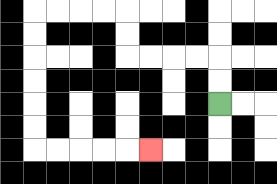{'start': '[9, 4]', 'end': '[6, 6]', 'path_directions': 'U,U,L,L,L,L,U,U,L,L,L,L,D,D,D,D,D,D,R,R,R,R,R', 'path_coordinates': '[[9, 4], [9, 3], [9, 2], [8, 2], [7, 2], [6, 2], [5, 2], [5, 1], [5, 0], [4, 0], [3, 0], [2, 0], [1, 0], [1, 1], [1, 2], [1, 3], [1, 4], [1, 5], [1, 6], [2, 6], [3, 6], [4, 6], [5, 6], [6, 6]]'}